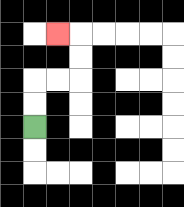{'start': '[1, 5]', 'end': '[2, 1]', 'path_directions': 'U,U,R,R,U,U,L', 'path_coordinates': '[[1, 5], [1, 4], [1, 3], [2, 3], [3, 3], [3, 2], [3, 1], [2, 1]]'}